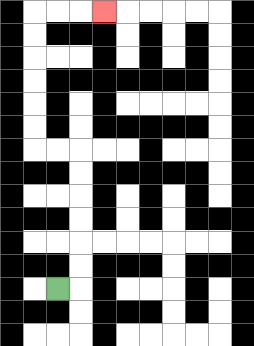{'start': '[2, 12]', 'end': '[4, 0]', 'path_directions': 'R,U,U,U,U,U,U,L,L,U,U,U,U,U,U,R,R,R', 'path_coordinates': '[[2, 12], [3, 12], [3, 11], [3, 10], [3, 9], [3, 8], [3, 7], [3, 6], [2, 6], [1, 6], [1, 5], [1, 4], [1, 3], [1, 2], [1, 1], [1, 0], [2, 0], [3, 0], [4, 0]]'}